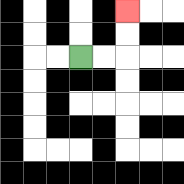{'start': '[3, 2]', 'end': '[5, 0]', 'path_directions': 'R,R,U,U', 'path_coordinates': '[[3, 2], [4, 2], [5, 2], [5, 1], [5, 0]]'}